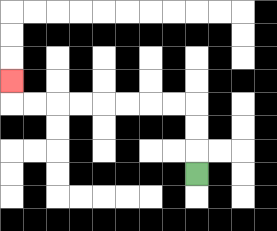{'start': '[8, 7]', 'end': '[0, 3]', 'path_directions': 'U,U,U,L,L,L,L,L,L,L,L,U', 'path_coordinates': '[[8, 7], [8, 6], [8, 5], [8, 4], [7, 4], [6, 4], [5, 4], [4, 4], [3, 4], [2, 4], [1, 4], [0, 4], [0, 3]]'}